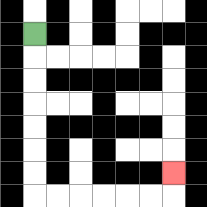{'start': '[1, 1]', 'end': '[7, 7]', 'path_directions': 'D,D,D,D,D,D,D,R,R,R,R,R,R,U', 'path_coordinates': '[[1, 1], [1, 2], [1, 3], [1, 4], [1, 5], [1, 6], [1, 7], [1, 8], [2, 8], [3, 8], [4, 8], [5, 8], [6, 8], [7, 8], [7, 7]]'}